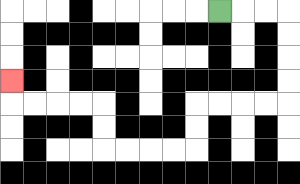{'start': '[9, 0]', 'end': '[0, 3]', 'path_directions': 'R,R,R,D,D,D,D,L,L,L,L,D,D,L,L,L,L,U,U,L,L,L,L,U', 'path_coordinates': '[[9, 0], [10, 0], [11, 0], [12, 0], [12, 1], [12, 2], [12, 3], [12, 4], [11, 4], [10, 4], [9, 4], [8, 4], [8, 5], [8, 6], [7, 6], [6, 6], [5, 6], [4, 6], [4, 5], [4, 4], [3, 4], [2, 4], [1, 4], [0, 4], [0, 3]]'}